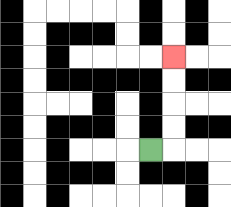{'start': '[6, 6]', 'end': '[7, 2]', 'path_directions': 'R,U,U,U,U', 'path_coordinates': '[[6, 6], [7, 6], [7, 5], [7, 4], [7, 3], [7, 2]]'}